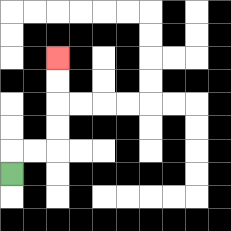{'start': '[0, 7]', 'end': '[2, 2]', 'path_directions': 'U,R,R,U,U,U,U', 'path_coordinates': '[[0, 7], [0, 6], [1, 6], [2, 6], [2, 5], [2, 4], [2, 3], [2, 2]]'}